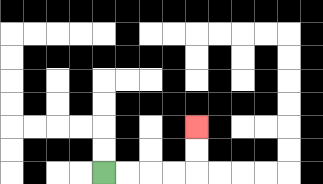{'start': '[4, 7]', 'end': '[8, 5]', 'path_directions': 'R,R,R,R,U,U', 'path_coordinates': '[[4, 7], [5, 7], [6, 7], [7, 7], [8, 7], [8, 6], [8, 5]]'}